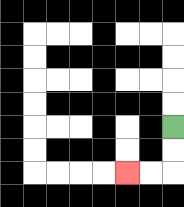{'start': '[7, 5]', 'end': '[5, 7]', 'path_directions': 'D,D,L,L', 'path_coordinates': '[[7, 5], [7, 6], [7, 7], [6, 7], [5, 7]]'}